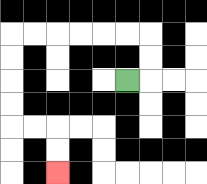{'start': '[5, 3]', 'end': '[2, 7]', 'path_directions': 'R,U,U,L,L,L,L,L,L,D,D,D,D,R,R,D,D', 'path_coordinates': '[[5, 3], [6, 3], [6, 2], [6, 1], [5, 1], [4, 1], [3, 1], [2, 1], [1, 1], [0, 1], [0, 2], [0, 3], [0, 4], [0, 5], [1, 5], [2, 5], [2, 6], [2, 7]]'}